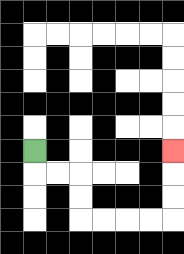{'start': '[1, 6]', 'end': '[7, 6]', 'path_directions': 'D,R,R,D,D,R,R,R,R,U,U,U', 'path_coordinates': '[[1, 6], [1, 7], [2, 7], [3, 7], [3, 8], [3, 9], [4, 9], [5, 9], [6, 9], [7, 9], [7, 8], [7, 7], [7, 6]]'}